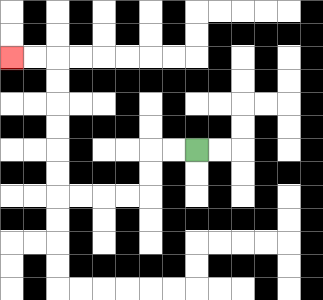{'start': '[8, 6]', 'end': '[0, 2]', 'path_directions': 'L,L,D,D,L,L,L,L,U,U,U,U,U,U,L,L', 'path_coordinates': '[[8, 6], [7, 6], [6, 6], [6, 7], [6, 8], [5, 8], [4, 8], [3, 8], [2, 8], [2, 7], [2, 6], [2, 5], [2, 4], [2, 3], [2, 2], [1, 2], [0, 2]]'}